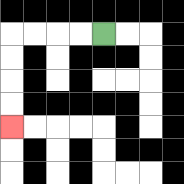{'start': '[4, 1]', 'end': '[0, 5]', 'path_directions': 'L,L,L,L,D,D,D,D', 'path_coordinates': '[[4, 1], [3, 1], [2, 1], [1, 1], [0, 1], [0, 2], [0, 3], [0, 4], [0, 5]]'}